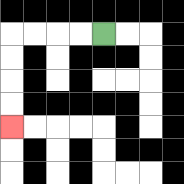{'start': '[4, 1]', 'end': '[0, 5]', 'path_directions': 'L,L,L,L,D,D,D,D', 'path_coordinates': '[[4, 1], [3, 1], [2, 1], [1, 1], [0, 1], [0, 2], [0, 3], [0, 4], [0, 5]]'}